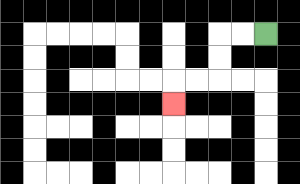{'start': '[11, 1]', 'end': '[7, 4]', 'path_directions': 'L,L,D,D,L,L,D', 'path_coordinates': '[[11, 1], [10, 1], [9, 1], [9, 2], [9, 3], [8, 3], [7, 3], [7, 4]]'}